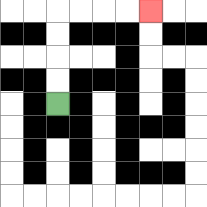{'start': '[2, 4]', 'end': '[6, 0]', 'path_directions': 'U,U,U,U,R,R,R,R', 'path_coordinates': '[[2, 4], [2, 3], [2, 2], [2, 1], [2, 0], [3, 0], [4, 0], [5, 0], [6, 0]]'}